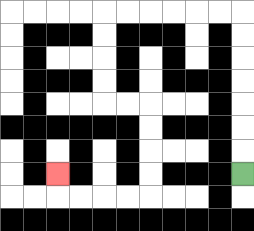{'start': '[10, 7]', 'end': '[2, 7]', 'path_directions': 'U,U,U,U,U,U,U,L,L,L,L,L,L,D,D,D,D,R,R,D,D,D,D,L,L,L,L,U', 'path_coordinates': '[[10, 7], [10, 6], [10, 5], [10, 4], [10, 3], [10, 2], [10, 1], [10, 0], [9, 0], [8, 0], [7, 0], [6, 0], [5, 0], [4, 0], [4, 1], [4, 2], [4, 3], [4, 4], [5, 4], [6, 4], [6, 5], [6, 6], [6, 7], [6, 8], [5, 8], [4, 8], [3, 8], [2, 8], [2, 7]]'}